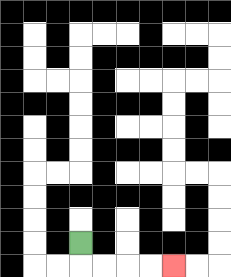{'start': '[3, 10]', 'end': '[7, 11]', 'path_directions': 'D,R,R,R,R', 'path_coordinates': '[[3, 10], [3, 11], [4, 11], [5, 11], [6, 11], [7, 11]]'}